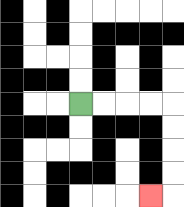{'start': '[3, 4]', 'end': '[6, 8]', 'path_directions': 'R,R,R,R,D,D,D,D,L', 'path_coordinates': '[[3, 4], [4, 4], [5, 4], [6, 4], [7, 4], [7, 5], [7, 6], [7, 7], [7, 8], [6, 8]]'}